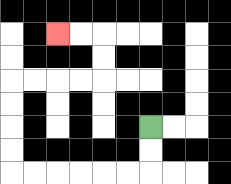{'start': '[6, 5]', 'end': '[2, 1]', 'path_directions': 'D,D,L,L,L,L,L,L,U,U,U,U,R,R,R,R,U,U,L,L', 'path_coordinates': '[[6, 5], [6, 6], [6, 7], [5, 7], [4, 7], [3, 7], [2, 7], [1, 7], [0, 7], [0, 6], [0, 5], [0, 4], [0, 3], [1, 3], [2, 3], [3, 3], [4, 3], [4, 2], [4, 1], [3, 1], [2, 1]]'}